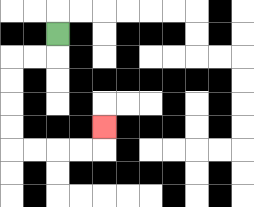{'start': '[2, 1]', 'end': '[4, 5]', 'path_directions': 'D,L,L,D,D,D,D,R,R,R,R,U', 'path_coordinates': '[[2, 1], [2, 2], [1, 2], [0, 2], [0, 3], [0, 4], [0, 5], [0, 6], [1, 6], [2, 6], [3, 6], [4, 6], [4, 5]]'}